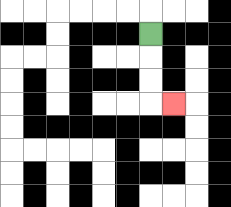{'start': '[6, 1]', 'end': '[7, 4]', 'path_directions': 'D,D,D,R', 'path_coordinates': '[[6, 1], [6, 2], [6, 3], [6, 4], [7, 4]]'}